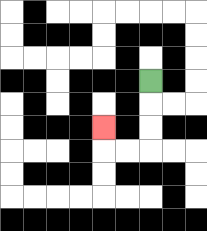{'start': '[6, 3]', 'end': '[4, 5]', 'path_directions': 'D,D,D,L,L,U', 'path_coordinates': '[[6, 3], [6, 4], [6, 5], [6, 6], [5, 6], [4, 6], [4, 5]]'}